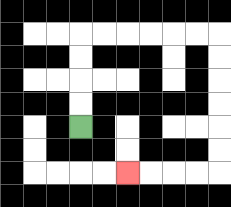{'start': '[3, 5]', 'end': '[5, 7]', 'path_directions': 'U,U,U,U,R,R,R,R,R,R,D,D,D,D,D,D,L,L,L,L', 'path_coordinates': '[[3, 5], [3, 4], [3, 3], [3, 2], [3, 1], [4, 1], [5, 1], [6, 1], [7, 1], [8, 1], [9, 1], [9, 2], [9, 3], [9, 4], [9, 5], [9, 6], [9, 7], [8, 7], [7, 7], [6, 7], [5, 7]]'}